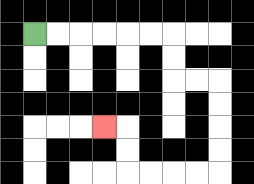{'start': '[1, 1]', 'end': '[4, 5]', 'path_directions': 'R,R,R,R,R,R,D,D,R,R,D,D,D,D,L,L,L,L,U,U,L', 'path_coordinates': '[[1, 1], [2, 1], [3, 1], [4, 1], [5, 1], [6, 1], [7, 1], [7, 2], [7, 3], [8, 3], [9, 3], [9, 4], [9, 5], [9, 6], [9, 7], [8, 7], [7, 7], [6, 7], [5, 7], [5, 6], [5, 5], [4, 5]]'}